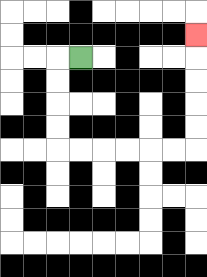{'start': '[3, 2]', 'end': '[8, 1]', 'path_directions': 'L,D,D,D,D,R,R,R,R,R,R,U,U,U,U,U', 'path_coordinates': '[[3, 2], [2, 2], [2, 3], [2, 4], [2, 5], [2, 6], [3, 6], [4, 6], [5, 6], [6, 6], [7, 6], [8, 6], [8, 5], [8, 4], [8, 3], [8, 2], [8, 1]]'}